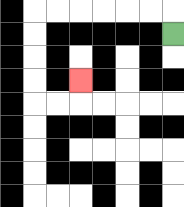{'start': '[7, 1]', 'end': '[3, 3]', 'path_directions': 'U,L,L,L,L,L,L,D,D,D,D,R,R,U', 'path_coordinates': '[[7, 1], [7, 0], [6, 0], [5, 0], [4, 0], [3, 0], [2, 0], [1, 0], [1, 1], [1, 2], [1, 3], [1, 4], [2, 4], [3, 4], [3, 3]]'}